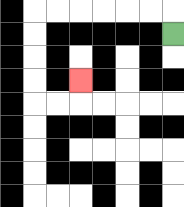{'start': '[7, 1]', 'end': '[3, 3]', 'path_directions': 'U,L,L,L,L,L,L,D,D,D,D,R,R,U', 'path_coordinates': '[[7, 1], [7, 0], [6, 0], [5, 0], [4, 0], [3, 0], [2, 0], [1, 0], [1, 1], [1, 2], [1, 3], [1, 4], [2, 4], [3, 4], [3, 3]]'}